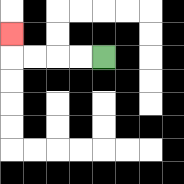{'start': '[4, 2]', 'end': '[0, 1]', 'path_directions': 'L,L,L,L,U', 'path_coordinates': '[[4, 2], [3, 2], [2, 2], [1, 2], [0, 2], [0, 1]]'}